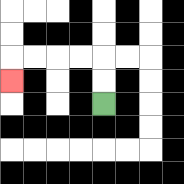{'start': '[4, 4]', 'end': '[0, 3]', 'path_directions': 'U,U,L,L,L,L,D', 'path_coordinates': '[[4, 4], [4, 3], [4, 2], [3, 2], [2, 2], [1, 2], [0, 2], [0, 3]]'}